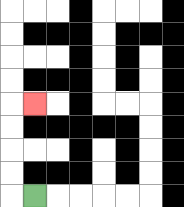{'start': '[1, 8]', 'end': '[1, 4]', 'path_directions': 'L,U,U,U,U,R', 'path_coordinates': '[[1, 8], [0, 8], [0, 7], [0, 6], [0, 5], [0, 4], [1, 4]]'}